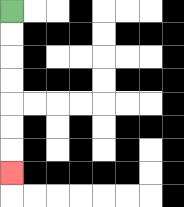{'start': '[0, 0]', 'end': '[0, 7]', 'path_directions': 'D,D,D,D,D,D,D', 'path_coordinates': '[[0, 0], [0, 1], [0, 2], [0, 3], [0, 4], [0, 5], [0, 6], [0, 7]]'}